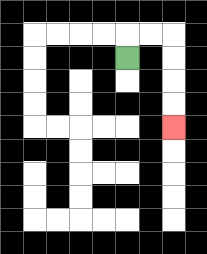{'start': '[5, 2]', 'end': '[7, 5]', 'path_directions': 'U,R,R,D,D,D,D', 'path_coordinates': '[[5, 2], [5, 1], [6, 1], [7, 1], [7, 2], [7, 3], [7, 4], [7, 5]]'}